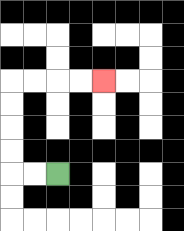{'start': '[2, 7]', 'end': '[4, 3]', 'path_directions': 'L,L,U,U,U,U,R,R,R,R', 'path_coordinates': '[[2, 7], [1, 7], [0, 7], [0, 6], [0, 5], [0, 4], [0, 3], [1, 3], [2, 3], [3, 3], [4, 3]]'}